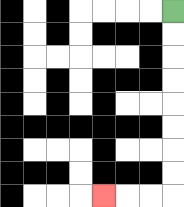{'start': '[7, 0]', 'end': '[4, 8]', 'path_directions': 'D,D,D,D,D,D,D,D,L,L,L', 'path_coordinates': '[[7, 0], [7, 1], [7, 2], [7, 3], [7, 4], [7, 5], [7, 6], [7, 7], [7, 8], [6, 8], [5, 8], [4, 8]]'}